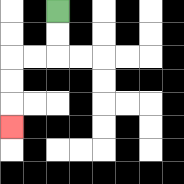{'start': '[2, 0]', 'end': '[0, 5]', 'path_directions': 'D,D,L,L,D,D,D', 'path_coordinates': '[[2, 0], [2, 1], [2, 2], [1, 2], [0, 2], [0, 3], [0, 4], [0, 5]]'}